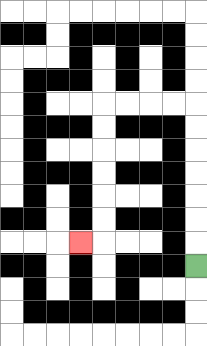{'start': '[8, 11]', 'end': '[3, 10]', 'path_directions': 'U,U,U,U,U,U,U,L,L,L,L,D,D,D,D,D,D,L', 'path_coordinates': '[[8, 11], [8, 10], [8, 9], [8, 8], [8, 7], [8, 6], [8, 5], [8, 4], [7, 4], [6, 4], [5, 4], [4, 4], [4, 5], [4, 6], [4, 7], [4, 8], [4, 9], [4, 10], [3, 10]]'}